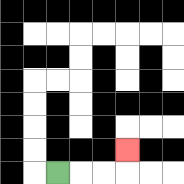{'start': '[2, 7]', 'end': '[5, 6]', 'path_directions': 'R,R,R,U', 'path_coordinates': '[[2, 7], [3, 7], [4, 7], [5, 7], [5, 6]]'}